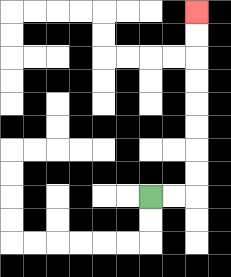{'start': '[6, 8]', 'end': '[8, 0]', 'path_directions': 'R,R,U,U,U,U,U,U,U,U', 'path_coordinates': '[[6, 8], [7, 8], [8, 8], [8, 7], [8, 6], [8, 5], [8, 4], [8, 3], [8, 2], [8, 1], [8, 0]]'}